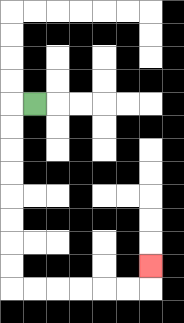{'start': '[1, 4]', 'end': '[6, 11]', 'path_directions': 'L,D,D,D,D,D,D,D,D,R,R,R,R,R,R,U', 'path_coordinates': '[[1, 4], [0, 4], [0, 5], [0, 6], [0, 7], [0, 8], [0, 9], [0, 10], [0, 11], [0, 12], [1, 12], [2, 12], [3, 12], [4, 12], [5, 12], [6, 12], [6, 11]]'}